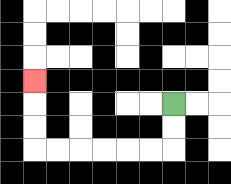{'start': '[7, 4]', 'end': '[1, 3]', 'path_directions': 'D,D,L,L,L,L,L,L,U,U,U', 'path_coordinates': '[[7, 4], [7, 5], [7, 6], [6, 6], [5, 6], [4, 6], [3, 6], [2, 6], [1, 6], [1, 5], [1, 4], [1, 3]]'}